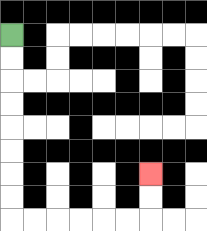{'start': '[0, 1]', 'end': '[6, 7]', 'path_directions': 'D,D,D,D,D,D,D,D,R,R,R,R,R,R,U,U', 'path_coordinates': '[[0, 1], [0, 2], [0, 3], [0, 4], [0, 5], [0, 6], [0, 7], [0, 8], [0, 9], [1, 9], [2, 9], [3, 9], [4, 9], [5, 9], [6, 9], [6, 8], [6, 7]]'}